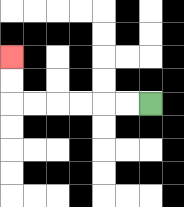{'start': '[6, 4]', 'end': '[0, 2]', 'path_directions': 'L,L,L,L,L,L,U,U', 'path_coordinates': '[[6, 4], [5, 4], [4, 4], [3, 4], [2, 4], [1, 4], [0, 4], [0, 3], [0, 2]]'}